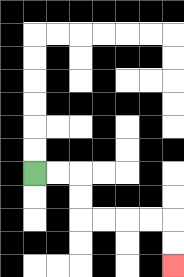{'start': '[1, 7]', 'end': '[7, 11]', 'path_directions': 'R,R,D,D,R,R,R,R,D,D', 'path_coordinates': '[[1, 7], [2, 7], [3, 7], [3, 8], [3, 9], [4, 9], [5, 9], [6, 9], [7, 9], [7, 10], [7, 11]]'}